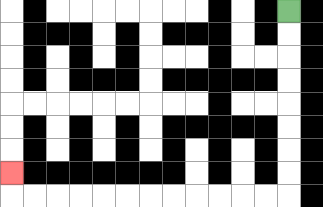{'start': '[12, 0]', 'end': '[0, 7]', 'path_directions': 'D,D,D,D,D,D,D,D,L,L,L,L,L,L,L,L,L,L,L,L,U', 'path_coordinates': '[[12, 0], [12, 1], [12, 2], [12, 3], [12, 4], [12, 5], [12, 6], [12, 7], [12, 8], [11, 8], [10, 8], [9, 8], [8, 8], [7, 8], [6, 8], [5, 8], [4, 8], [3, 8], [2, 8], [1, 8], [0, 8], [0, 7]]'}